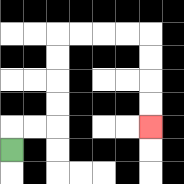{'start': '[0, 6]', 'end': '[6, 5]', 'path_directions': 'U,R,R,U,U,U,U,R,R,R,R,D,D,D,D', 'path_coordinates': '[[0, 6], [0, 5], [1, 5], [2, 5], [2, 4], [2, 3], [2, 2], [2, 1], [3, 1], [4, 1], [5, 1], [6, 1], [6, 2], [6, 3], [6, 4], [6, 5]]'}